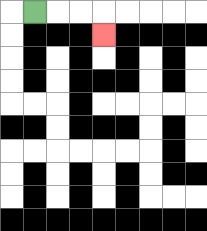{'start': '[1, 0]', 'end': '[4, 1]', 'path_directions': 'R,R,R,D', 'path_coordinates': '[[1, 0], [2, 0], [3, 0], [4, 0], [4, 1]]'}